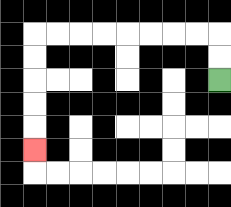{'start': '[9, 3]', 'end': '[1, 6]', 'path_directions': 'U,U,L,L,L,L,L,L,L,L,D,D,D,D,D', 'path_coordinates': '[[9, 3], [9, 2], [9, 1], [8, 1], [7, 1], [6, 1], [5, 1], [4, 1], [3, 1], [2, 1], [1, 1], [1, 2], [1, 3], [1, 4], [1, 5], [1, 6]]'}